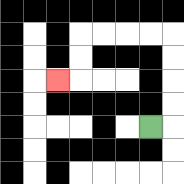{'start': '[6, 5]', 'end': '[2, 3]', 'path_directions': 'R,U,U,U,U,L,L,L,L,D,D,L', 'path_coordinates': '[[6, 5], [7, 5], [7, 4], [7, 3], [7, 2], [7, 1], [6, 1], [5, 1], [4, 1], [3, 1], [3, 2], [3, 3], [2, 3]]'}